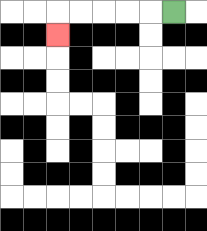{'start': '[7, 0]', 'end': '[2, 1]', 'path_directions': 'L,L,L,L,L,D', 'path_coordinates': '[[7, 0], [6, 0], [5, 0], [4, 0], [3, 0], [2, 0], [2, 1]]'}